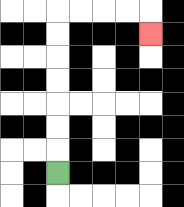{'start': '[2, 7]', 'end': '[6, 1]', 'path_directions': 'U,U,U,U,U,U,U,R,R,R,R,D', 'path_coordinates': '[[2, 7], [2, 6], [2, 5], [2, 4], [2, 3], [2, 2], [2, 1], [2, 0], [3, 0], [4, 0], [5, 0], [6, 0], [6, 1]]'}